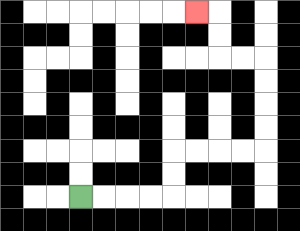{'start': '[3, 8]', 'end': '[8, 0]', 'path_directions': 'R,R,R,R,U,U,R,R,R,R,U,U,U,U,L,L,U,U,L', 'path_coordinates': '[[3, 8], [4, 8], [5, 8], [6, 8], [7, 8], [7, 7], [7, 6], [8, 6], [9, 6], [10, 6], [11, 6], [11, 5], [11, 4], [11, 3], [11, 2], [10, 2], [9, 2], [9, 1], [9, 0], [8, 0]]'}